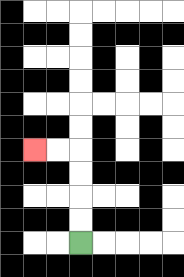{'start': '[3, 10]', 'end': '[1, 6]', 'path_directions': 'U,U,U,U,L,L', 'path_coordinates': '[[3, 10], [3, 9], [3, 8], [3, 7], [3, 6], [2, 6], [1, 6]]'}